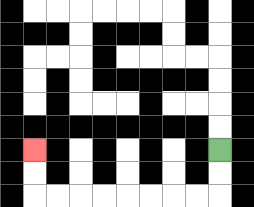{'start': '[9, 6]', 'end': '[1, 6]', 'path_directions': 'D,D,L,L,L,L,L,L,L,L,U,U', 'path_coordinates': '[[9, 6], [9, 7], [9, 8], [8, 8], [7, 8], [6, 8], [5, 8], [4, 8], [3, 8], [2, 8], [1, 8], [1, 7], [1, 6]]'}